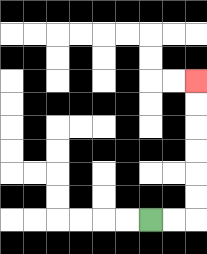{'start': '[6, 9]', 'end': '[8, 3]', 'path_directions': 'R,R,U,U,U,U,U,U', 'path_coordinates': '[[6, 9], [7, 9], [8, 9], [8, 8], [8, 7], [8, 6], [8, 5], [8, 4], [8, 3]]'}